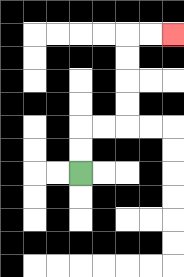{'start': '[3, 7]', 'end': '[7, 1]', 'path_directions': 'U,U,R,R,U,U,U,U,R,R', 'path_coordinates': '[[3, 7], [3, 6], [3, 5], [4, 5], [5, 5], [5, 4], [5, 3], [5, 2], [5, 1], [6, 1], [7, 1]]'}